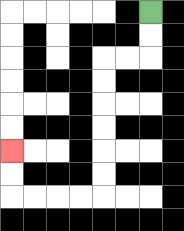{'start': '[6, 0]', 'end': '[0, 6]', 'path_directions': 'D,D,L,L,D,D,D,D,D,D,L,L,L,L,U,U', 'path_coordinates': '[[6, 0], [6, 1], [6, 2], [5, 2], [4, 2], [4, 3], [4, 4], [4, 5], [4, 6], [4, 7], [4, 8], [3, 8], [2, 8], [1, 8], [0, 8], [0, 7], [0, 6]]'}